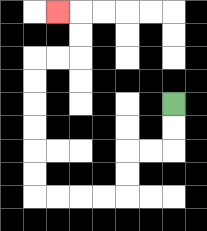{'start': '[7, 4]', 'end': '[2, 0]', 'path_directions': 'D,D,L,L,D,D,L,L,L,L,U,U,U,U,U,U,R,R,U,U,L', 'path_coordinates': '[[7, 4], [7, 5], [7, 6], [6, 6], [5, 6], [5, 7], [5, 8], [4, 8], [3, 8], [2, 8], [1, 8], [1, 7], [1, 6], [1, 5], [1, 4], [1, 3], [1, 2], [2, 2], [3, 2], [3, 1], [3, 0], [2, 0]]'}